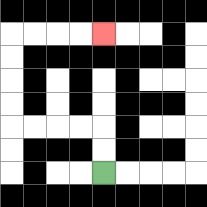{'start': '[4, 7]', 'end': '[4, 1]', 'path_directions': 'U,U,L,L,L,L,U,U,U,U,R,R,R,R', 'path_coordinates': '[[4, 7], [4, 6], [4, 5], [3, 5], [2, 5], [1, 5], [0, 5], [0, 4], [0, 3], [0, 2], [0, 1], [1, 1], [2, 1], [3, 1], [4, 1]]'}